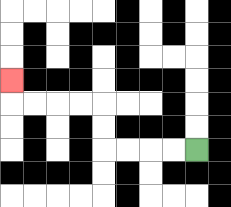{'start': '[8, 6]', 'end': '[0, 3]', 'path_directions': 'L,L,L,L,U,U,L,L,L,L,U', 'path_coordinates': '[[8, 6], [7, 6], [6, 6], [5, 6], [4, 6], [4, 5], [4, 4], [3, 4], [2, 4], [1, 4], [0, 4], [0, 3]]'}